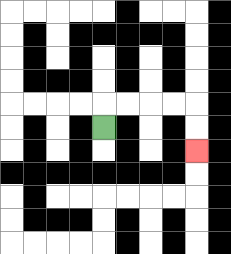{'start': '[4, 5]', 'end': '[8, 6]', 'path_directions': 'U,R,R,R,R,D,D', 'path_coordinates': '[[4, 5], [4, 4], [5, 4], [6, 4], [7, 4], [8, 4], [8, 5], [8, 6]]'}